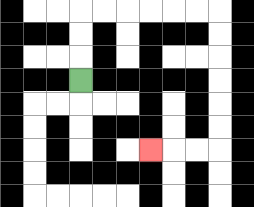{'start': '[3, 3]', 'end': '[6, 6]', 'path_directions': 'U,U,U,R,R,R,R,R,R,D,D,D,D,D,D,L,L,L', 'path_coordinates': '[[3, 3], [3, 2], [3, 1], [3, 0], [4, 0], [5, 0], [6, 0], [7, 0], [8, 0], [9, 0], [9, 1], [9, 2], [9, 3], [9, 4], [9, 5], [9, 6], [8, 6], [7, 6], [6, 6]]'}